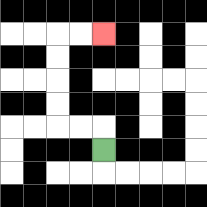{'start': '[4, 6]', 'end': '[4, 1]', 'path_directions': 'U,L,L,U,U,U,U,R,R', 'path_coordinates': '[[4, 6], [4, 5], [3, 5], [2, 5], [2, 4], [2, 3], [2, 2], [2, 1], [3, 1], [4, 1]]'}